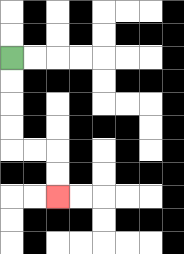{'start': '[0, 2]', 'end': '[2, 8]', 'path_directions': 'D,D,D,D,R,R,D,D', 'path_coordinates': '[[0, 2], [0, 3], [0, 4], [0, 5], [0, 6], [1, 6], [2, 6], [2, 7], [2, 8]]'}